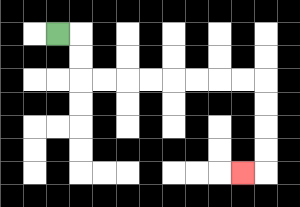{'start': '[2, 1]', 'end': '[10, 7]', 'path_directions': 'R,D,D,R,R,R,R,R,R,R,R,D,D,D,D,L', 'path_coordinates': '[[2, 1], [3, 1], [3, 2], [3, 3], [4, 3], [5, 3], [6, 3], [7, 3], [8, 3], [9, 3], [10, 3], [11, 3], [11, 4], [11, 5], [11, 6], [11, 7], [10, 7]]'}